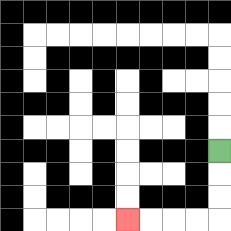{'start': '[9, 6]', 'end': '[5, 9]', 'path_directions': 'D,D,D,L,L,L,L', 'path_coordinates': '[[9, 6], [9, 7], [9, 8], [9, 9], [8, 9], [7, 9], [6, 9], [5, 9]]'}